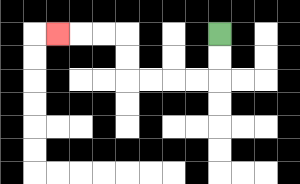{'start': '[9, 1]', 'end': '[2, 1]', 'path_directions': 'D,D,L,L,L,L,U,U,L,L,L', 'path_coordinates': '[[9, 1], [9, 2], [9, 3], [8, 3], [7, 3], [6, 3], [5, 3], [5, 2], [5, 1], [4, 1], [3, 1], [2, 1]]'}